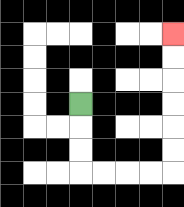{'start': '[3, 4]', 'end': '[7, 1]', 'path_directions': 'D,D,D,R,R,R,R,U,U,U,U,U,U', 'path_coordinates': '[[3, 4], [3, 5], [3, 6], [3, 7], [4, 7], [5, 7], [6, 7], [7, 7], [7, 6], [7, 5], [7, 4], [7, 3], [7, 2], [7, 1]]'}